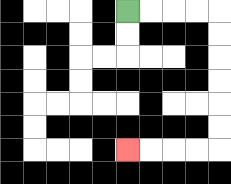{'start': '[5, 0]', 'end': '[5, 6]', 'path_directions': 'R,R,R,R,D,D,D,D,D,D,L,L,L,L', 'path_coordinates': '[[5, 0], [6, 0], [7, 0], [8, 0], [9, 0], [9, 1], [9, 2], [9, 3], [9, 4], [9, 5], [9, 6], [8, 6], [7, 6], [6, 6], [5, 6]]'}